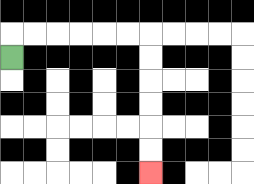{'start': '[0, 2]', 'end': '[6, 7]', 'path_directions': 'U,R,R,R,R,R,R,D,D,D,D,D,D', 'path_coordinates': '[[0, 2], [0, 1], [1, 1], [2, 1], [3, 1], [4, 1], [5, 1], [6, 1], [6, 2], [6, 3], [6, 4], [6, 5], [6, 6], [6, 7]]'}